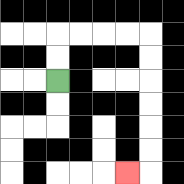{'start': '[2, 3]', 'end': '[5, 7]', 'path_directions': 'U,U,R,R,R,R,D,D,D,D,D,D,L', 'path_coordinates': '[[2, 3], [2, 2], [2, 1], [3, 1], [4, 1], [5, 1], [6, 1], [6, 2], [6, 3], [6, 4], [6, 5], [6, 6], [6, 7], [5, 7]]'}